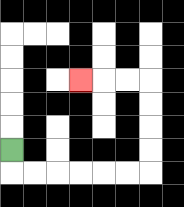{'start': '[0, 6]', 'end': '[3, 3]', 'path_directions': 'D,R,R,R,R,R,R,U,U,U,U,L,L,L', 'path_coordinates': '[[0, 6], [0, 7], [1, 7], [2, 7], [3, 7], [4, 7], [5, 7], [6, 7], [6, 6], [6, 5], [6, 4], [6, 3], [5, 3], [4, 3], [3, 3]]'}